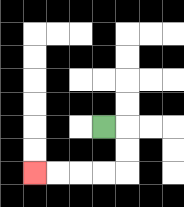{'start': '[4, 5]', 'end': '[1, 7]', 'path_directions': 'R,D,D,L,L,L,L', 'path_coordinates': '[[4, 5], [5, 5], [5, 6], [5, 7], [4, 7], [3, 7], [2, 7], [1, 7]]'}